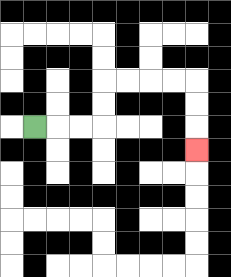{'start': '[1, 5]', 'end': '[8, 6]', 'path_directions': 'R,R,R,U,U,R,R,R,R,D,D,D', 'path_coordinates': '[[1, 5], [2, 5], [3, 5], [4, 5], [4, 4], [4, 3], [5, 3], [6, 3], [7, 3], [8, 3], [8, 4], [8, 5], [8, 6]]'}